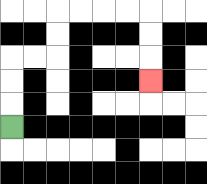{'start': '[0, 5]', 'end': '[6, 3]', 'path_directions': 'U,U,U,R,R,U,U,R,R,R,R,D,D,D', 'path_coordinates': '[[0, 5], [0, 4], [0, 3], [0, 2], [1, 2], [2, 2], [2, 1], [2, 0], [3, 0], [4, 0], [5, 0], [6, 0], [6, 1], [6, 2], [6, 3]]'}